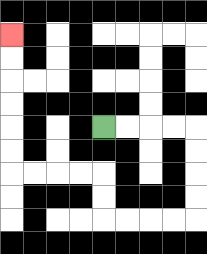{'start': '[4, 5]', 'end': '[0, 1]', 'path_directions': 'R,R,R,R,D,D,D,D,L,L,L,L,U,U,L,L,L,L,U,U,U,U,U,U', 'path_coordinates': '[[4, 5], [5, 5], [6, 5], [7, 5], [8, 5], [8, 6], [8, 7], [8, 8], [8, 9], [7, 9], [6, 9], [5, 9], [4, 9], [4, 8], [4, 7], [3, 7], [2, 7], [1, 7], [0, 7], [0, 6], [0, 5], [0, 4], [0, 3], [0, 2], [0, 1]]'}